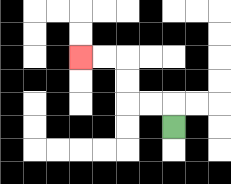{'start': '[7, 5]', 'end': '[3, 2]', 'path_directions': 'U,L,L,U,U,L,L', 'path_coordinates': '[[7, 5], [7, 4], [6, 4], [5, 4], [5, 3], [5, 2], [4, 2], [3, 2]]'}